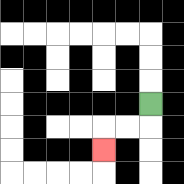{'start': '[6, 4]', 'end': '[4, 6]', 'path_directions': 'D,L,L,D', 'path_coordinates': '[[6, 4], [6, 5], [5, 5], [4, 5], [4, 6]]'}